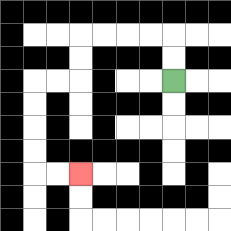{'start': '[7, 3]', 'end': '[3, 7]', 'path_directions': 'U,U,L,L,L,L,D,D,L,L,D,D,D,D,R,R', 'path_coordinates': '[[7, 3], [7, 2], [7, 1], [6, 1], [5, 1], [4, 1], [3, 1], [3, 2], [3, 3], [2, 3], [1, 3], [1, 4], [1, 5], [1, 6], [1, 7], [2, 7], [3, 7]]'}